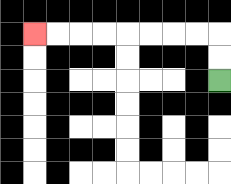{'start': '[9, 3]', 'end': '[1, 1]', 'path_directions': 'U,U,L,L,L,L,L,L,L,L', 'path_coordinates': '[[9, 3], [9, 2], [9, 1], [8, 1], [7, 1], [6, 1], [5, 1], [4, 1], [3, 1], [2, 1], [1, 1]]'}